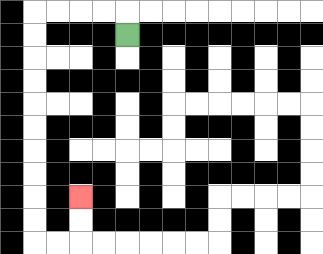{'start': '[5, 1]', 'end': '[3, 8]', 'path_directions': 'U,L,L,L,L,D,D,D,D,D,D,D,D,D,D,R,R,U,U', 'path_coordinates': '[[5, 1], [5, 0], [4, 0], [3, 0], [2, 0], [1, 0], [1, 1], [1, 2], [1, 3], [1, 4], [1, 5], [1, 6], [1, 7], [1, 8], [1, 9], [1, 10], [2, 10], [3, 10], [3, 9], [3, 8]]'}